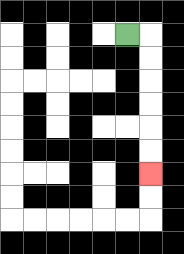{'start': '[5, 1]', 'end': '[6, 7]', 'path_directions': 'R,D,D,D,D,D,D', 'path_coordinates': '[[5, 1], [6, 1], [6, 2], [6, 3], [6, 4], [6, 5], [6, 6], [6, 7]]'}